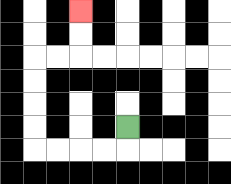{'start': '[5, 5]', 'end': '[3, 0]', 'path_directions': 'D,L,L,L,L,U,U,U,U,R,R,U,U', 'path_coordinates': '[[5, 5], [5, 6], [4, 6], [3, 6], [2, 6], [1, 6], [1, 5], [1, 4], [1, 3], [1, 2], [2, 2], [3, 2], [3, 1], [3, 0]]'}